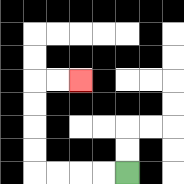{'start': '[5, 7]', 'end': '[3, 3]', 'path_directions': 'L,L,L,L,U,U,U,U,R,R', 'path_coordinates': '[[5, 7], [4, 7], [3, 7], [2, 7], [1, 7], [1, 6], [1, 5], [1, 4], [1, 3], [2, 3], [3, 3]]'}